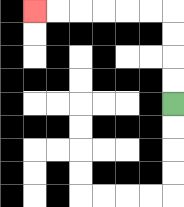{'start': '[7, 4]', 'end': '[1, 0]', 'path_directions': 'U,U,U,U,L,L,L,L,L,L', 'path_coordinates': '[[7, 4], [7, 3], [7, 2], [7, 1], [7, 0], [6, 0], [5, 0], [4, 0], [3, 0], [2, 0], [1, 0]]'}